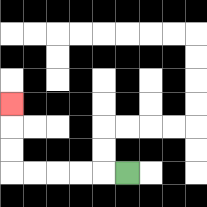{'start': '[5, 7]', 'end': '[0, 4]', 'path_directions': 'L,L,L,L,L,U,U,U', 'path_coordinates': '[[5, 7], [4, 7], [3, 7], [2, 7], [1, 7], [0, 7], [0, 6], [0, 5], [0, 4]]'}